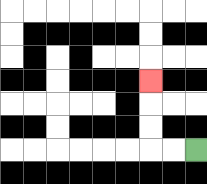{'start': '[8, 6]', 'end': '[6, 3]', 'path_directions': 'L,L,U,U,U', 'path_coordinates': '[[8, 6], [7, 6], [6, 6], [6, 5], [6, 4], [6, 3]]'}